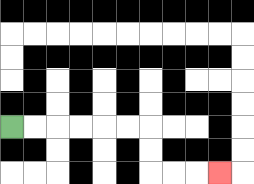{'start': '[0, 5]', 'end': '[9, 7]', 'path_directions': 'R,R,R,R,R,R,D,D,R,R,R', 'path_coordinates': '[[0, 5], [1, 5], [2, 5], [3, 5], [4, 5], [5, 5], [6, 5], [6, 6], [6, 7], [7, 7], [8, 7], [9, 7]]'}